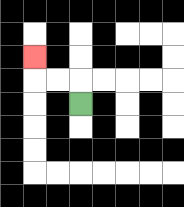{'start': '[3, 4]', 'end': '[1, 2]', 'path_directions': 'U,L,L,U', 'path_coordinates': '[[3, 4], [3, 3], [2, 3], [1, 3], [1, 2]]'}